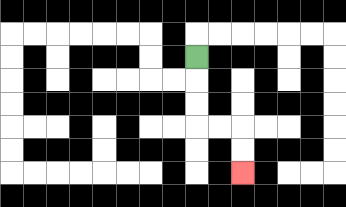{'start': '[8, 2]', 'end': '[10, 7]', 'path_directions': 'D,D,D,R,R,D,D', 'path_coordinates': '[[8, 2], [8, 3], [8, 4], [8, 5], [9, 5], [10, 5], [10, 6], [10, 7]]'}